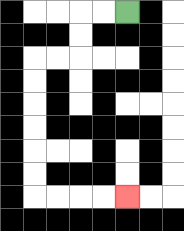{'start': '[5, 0]', 'end': '[5, 8]', 'path_directions': 'L,L,D,D,L,L,D,D,D,D,D,D,R,R,R,R', 'path_coordinates': '[[5, 0], [4, 0], [3, 0], [3, 1], [3, 2], [2, 2], [1, 2], [1, 3], [1, 4], [1, 5], [1, 6], [1, 7], [1, 8], [2, 8], [3, 8], [4, 8], [5, 8]]'}